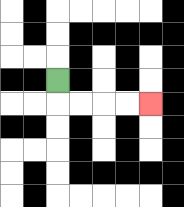{'start': '[2, 3]', 'end': '[6, 4]', 'path_directions': 'D,R,R,R,R', 'path_coordinates': '[[2, 3], [2, 4], [3, 4], [4, 4], [5, 4], [6, 4]]'}